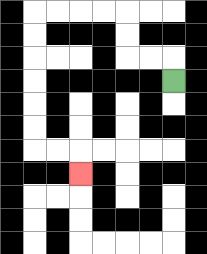{'start': '[7, 3]', 'end': '[3, 7]', 'path_directions': 'U,L,L,U,U,L,L,L,L,D,D,D,D,D,D,R,R,D', 'path_coordinates': '[[7, 3], [7, 2], [6, 2], [5, 2], [5, 1], [5, 0], [4, 0], [3, 0], [2, 0], [1, 0], [1, 1], [1, 2], [1, 3], [1, 4], [1, 5], [1, 6], [2, 6], [3, 6], [3, 7]]'}